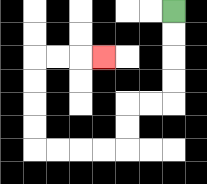{'start': '[7, 0]', 'end': '[4, 2]', 'path_directions': 'D,D,D,D,L,L,D,D,L,L,L,L,U,U,U,U,R,R,R', 'path_coordinates': '[[7, 0], [7, 1], [7, 2], [7, 3], [7, 4], [6, 4], [5, 4], [5, 5], [5, 6], [4, 6], [3, 6], [2, 6], [1, 6], [1, 5], [1, 4], [1, 3], [1, 2], [2, 2], [3, 2], [4, 2]]'}